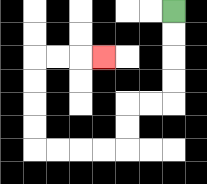{'start': '[7, 0]', 'end': '[4, 2]', 'path_directions': 'D,D,D,D,L,L,D,D,L,L,L,L,U,U,U,U,R,R,R', 'path_coordinates': '[[7, 0], [7, 1], [7, 2], [7, 3], [7, 4], [6, 4], [5, 4], [5, 5], [5, 6], [4, 6], [3, 6], [2, 6], [1, 6], [1, 5], [1, 4], [1, 3], [1, 2], [2, 2], [3, 2], [4, 2]]'}